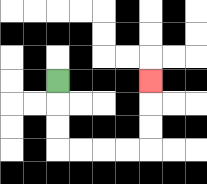{'start': '[2, 3]', 'end': '[6, 3]', 'path_directions': 'D,D,D,R,R,R,R,U,U,U', 'path_coordinates': '[[2, 3], [2, 4], [2, 5], [2, 6], [3, 6], [4, 6], [5, 6], [6, 6], [6, 5], [6, 4], [6, 3]]'}